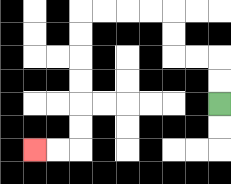{'start': '[9, 4]', 'end': '[1, 6]', 'path_directions': 'U,U,L,L,U,U,L,L,L,L,D,D,D,D,D,D,L,L', 'path_coordinates': '[[9, 4], [9, 3], [9, 2], [8, 2], [7, 2], [7, 1], [7, 0], [6, 0], [5, 0], [4, 0], [3, 0], [3, 1], [3, 2], [3, 3], [3, 4], [3, 5], [3, 6], [2, 6], [1, 6]]'}